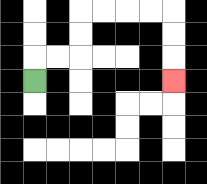{'start': '[1, 3]', 'end': '[7, 3]', 'path_directions': 'U,R,R,U,U,R,R,R,R,D,D,D', 'path_coordinates': '[[1, 3], [1, 2], [2, 2], [3, 2], [3, 1], [3, 0], [4, 0], [5, 0], [6, 0], [7, 0], [7, 1], [7, 2], [7, 3]]'}